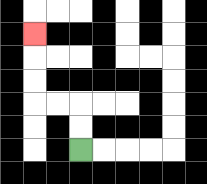{'start': '[3, 6]', 'end': '[1, 1]', 'path_directions': 'U,U,L,L,U,U,U', 'path_coordinates': '[[3, 6], [3, 5], [3, 4], [2, 4], [1, 4], [1, 3], [1, 2], [1, 1]]'}